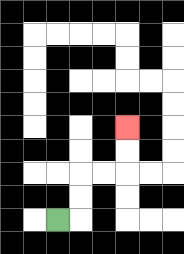{'start': '[2, 9]', 'end': '[5, 5]', 'path_directions': 'R,U,U,R,R,U,U', 'path_coordinates': '[[2, 9], [3, 9], [3, 8], [3, 7], [4, 7], [5, 7], [5, 6], [5, 5]]'}